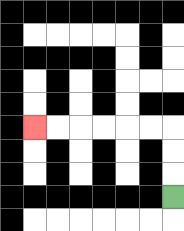{'start': '[7, 8]', 'end': '[1, 5]', 'path_directions': 'U,U,U,L,L,L,L,L,L', 'path_coordinates': '[[7, 8], [7, 7], [7, 6], [7, 5], [6, 5], [5, 5], [4, 5], [3, 5], [2, 5], [1, 5]]'}